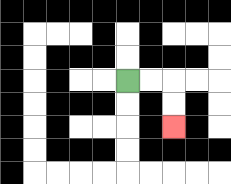{'start': '[5, 3]', 'end': '[7, 5]', 'path_directions': 'R,R,D,D', 'path_coordinates': '[[5, 3], [6, 3], [7, 3], [7, 4], [7, 5]]'}